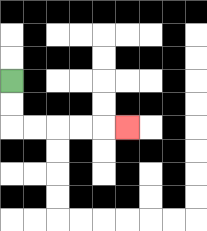{'start': '[0, 3]', 'end': '[5, 5]', 'path_directions': 'D,D,R,R,R,R,R', 'path_coordinates': '[[0, 3], [0, 4], [0, 5], [1, 5], [2, 5], [3, 5], [4, 5], [5, 5]]'}